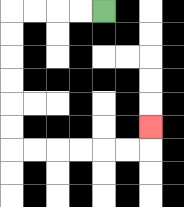{'start': '[4, 0]', 'end': '[6, 5]', 'path_directions': 'L,L,L,L,D,D,D,D,D,D,R,R,R,R,R,R,U', 'path_coordinates': '[[4, 0], [3, 0], [2, 0], [1, 0], [0, 0], [0, 1], [0, 2], [0, 3], [0, 4], [0, 5], [0, 6], [1, 6], [2, 6], [3, 6], [4, 6], [5, 6], [6, 6], [6, 5]]'}